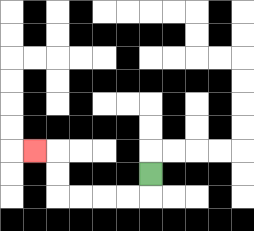{'start': '[6, 7]', 'end': '[1, 6]', 'path_directions': 'D,L,L,L,L,U,U,L', 'path_coordinates': '[[6, 7], [6, 8], [5, 8], [4, 8], [3, 8], [2, 8], [2, 7], [2, 6], [1, 6]]'}